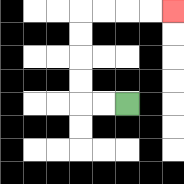{'start': '[5, 4]', 'end': '[7, 0]', 'path_directions': 'L,L,U,U,U,U,R,R,R,R', 'path_coordinates': '[[5, 4], [4, 4], [3, 4], [3, 3], [3, 2], [3, 1], [3, 0], [4, 0], [5, 0], [6, 0], [7, 0]]'}